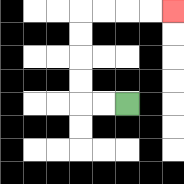{'start': '[5, 4]', 'end': '[7, 0]', 'path_directions': 'L,L,U,U,U,U,R,R,R,R', 'path_coordinates': '[[5, 4], [4, 4], [3, 4], [3, 3], [3, 2], [3, 1], [3, 0], [4, 0], [5, 0], [6, 0], [7, 0]]'}